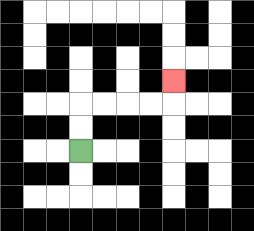{'start': '[3, 6]', 'end': '[7, 3]', 'path_directions': 'U,U,R,R,R,R,U', 'path_coordinates': '[[3, 6], [3, 5], [3, 4], [4, 4], [5, 4], [6, 4], [7, 4], [7, 3]]'}